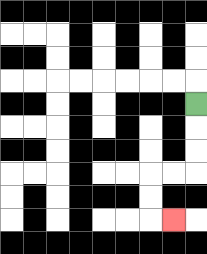{'start': '[8, 4]', 'end': '[7, 9]', 'path_directions': 'D,D,D,L,L,D,D,R', 'path_coordinates': '[[8, 4], [8, 5], [8, 6], [8, 7], [7, 7], [6, 7], [6, 8], [6, 9], [7, 9]]'}